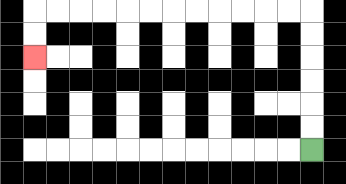{'start': '[13, 6]', 'end': '[1, 2]', 'path_directions': 'U,U,U,U,U,U,L,L,L,L,L,L,L,L,L,L,L,L,D,D', 'path_coordinates': '[[13, 6], [13, 5], [13, 4], [13, 3], [13, 2], [13, 1], [13, 0], [12, 0], [11, 0], [10, 0], [9, 0], [8, 0], [7, 0], [6, 0], [5, 0], [4, 0], [3, 0], [2, 0], [1, 0], [1, 1], [1, 2]]'}